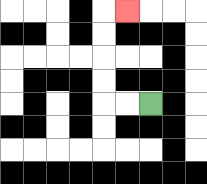{'start': '[6, 4]', 'end': '[5, 0]', 'path_directions': 'L,L,U,U,U,U,R', 'path_coordinates': '[[6, 4], [5, 4], [4, 4], [4, 3], [4, 2], [4, 1], [4, 0], [5, 0]]'}